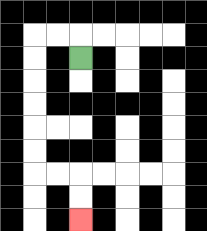{'start': '[3, 2]', 'end': '[3, 9]', 'path_directions': 'U,L,L,D,D,D,D,D,D,R,R,D,D', 'path_coordinates': '[[3, 2], [3, 1], [2, 1], [1, 1], [1, 2], [1, 3], [1, 4], [1, 5], [1, 6], [1, 7], [2, 7], [3, 7], [3, 8], [3, 9]]'}